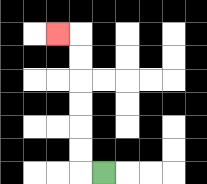{'start': '[4, 7]', 'end': '[2, 1]', 'path_directions': 'L,U,U,U,U,U,U,L', 'path_coordinates': '[[4, 7], [3, 7], [3, 6], [3, 5], [3, 4], [3, 3], [3, 2], [3, 1], [2, 1]]'}